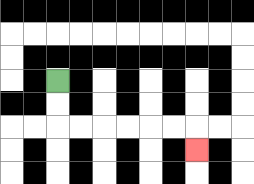{'start': '[2, 3]', 'end': '[8, 6]', 'path_directions': 'D,D,R,R,R,R,R,R,D', 'path_coordinates': '[[2, 3], [2, 4], [2, 5], [3, 5], [4, 5], [5, 5], [6, 5], [7, 5], [8, 5], [8, 6]]'}